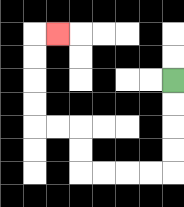{'start': '[7, 3]', 'end': '[2, 1]', 'path_directions': 'D,D,D,D,L,L,L,L,U,U,L,L,U,U,U,U,R', 'path_coordinates': '[[7, 3], [7, 4], [7, 5], [7, 6], [7, 7], [6, 7], [5, 7], [4, 7], [3, 7], [3, 6], [3, 5], [2, 5], [1, 5], [1, 4], [1, 3], [1, 2], [1, 1], [2, 1]]'}